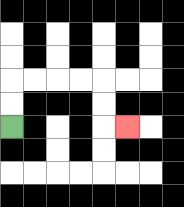{'start': '[0, 5]', 'end': '[5, 5]', 'path_directions': 'U,U,R,R,R,R,D,D,R', 'path_coordinates': '[[0, 5], [0, 4], [0, 3], [1, 3], [2, 3], [3, 3], [4, 3], [4, 4], [4, 5], [5, 5]]'}